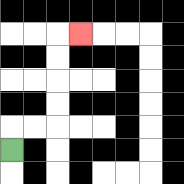{'start': '[0, 6]', 'end': '[3, 1]', 'path_directions': 'U,R,R,U,U,U,U,R', 'path_coordinates': '[[0, 6], [0, 5], [1, 5], [2, 5], [2, 4], [2, 3], [2, 2], [2, 1], [3, 1]]'}